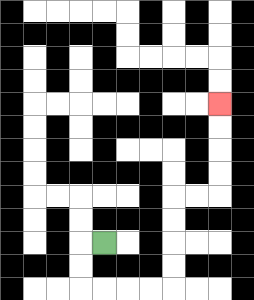{'start': '[4, 10]', 'end': '[9, 4]', 'path_directions': 'L,D,D,R,R,R,R,U,U,U,U,R,R,U,U,U,U', 'path_coordinates': '[[4, 10], [3, 10], [3, 11], [3, 12], [4, 12], [5, 12], [6, 12], [7, 12], [7, 11], [7, 10], [7, 9], [7, 8], [8, 8], [9, 8], [9, 7], [9, 6], [9, 5], [9, 4]]'}